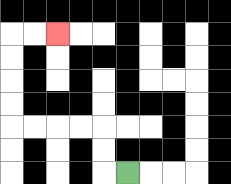{'start': '[5, 7]', 'end': '[2, 1]', 'path_directions': 'L,U,U,L,L,L,L,U,U,U,U,R,R', 'path_coordinates': '[[5, 7], [4, 7], [4, 6], [4, 5], [3, 5], [2, 5], [1, 5], [0, 5], [0, 4], [0, 3], [0, 2], [0, 1], [1, 1], [2, 1]]'}